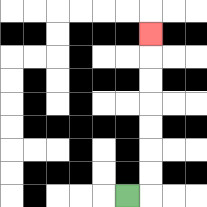{'start': '[5, 8]', 'end': '[6, 1]', 'path_directions': 'R,U,U,U,U,U,U,U', 'path_coordinates': '[[5, 8], [6, 8], [6, 7], [6, 6], [6, 5], [6, 4], [6, 3], [6, 2], [6, 1]]'}